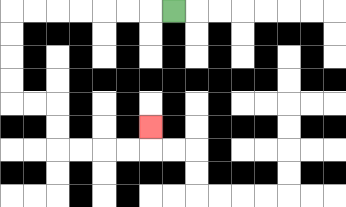{'start': '[7, 0]', 'end': '[6, 5]', 'path_directions': 'L,L,L,L,L,L,L,D,D,D,D,R,R,D,D,R,R,R,R,U', 'path_coordinates': '[[7, 0], [6, 0], [5, 0], [4, 0], [3, 0], [2, 0], [1, 0], [0, 0], [0, 1], [0, 2], [0, 3], [0, 4], [1, 4], [2, 4], [2, 5], [2, 6], [3, 6], [4, 6], [5, 6], [6, 6], [6, 5]]'}